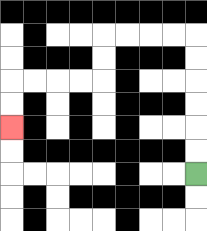{'start': '[8, 7]', 'end': '[0, 5]', 'path_directions': 'U,U,U,U,U,U,L,L,L,L,D,D,L,L,L,L,D,D', 'path_coordinates': '[[8, 7], [8, 6], [8, 5], [8, 4], [8, 3], [8, 2], [8, 1], [7, 1], [6, 1], [5, 1], [4, 1], [4, 2], [4, 3], [3, 3], [2, 3], [1, 3], [0, 3], [0, 4], [0, 5]]'}